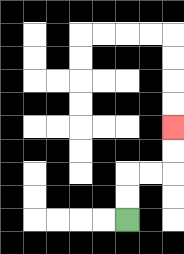{'start': '[5, 9]', 'end': '[7, 5]', 'path_directions': 'U,U,R,R,U,U', 'path_coordinates': '[[5, 9], [5, 8], [5, 7], [6, 7], [7, 7], [7, 6], [7, 5]]'}